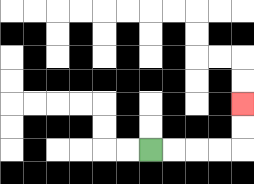{'start': '[6, 6]', 'end': '[10, 4]', 'path_directions': 'R,R,R,R,U,U', 'path_coordinates': '[[6, 6], [7, 6], [8, 6], [9, 6], [10, 6], [10, 5], [10, 4]]'}